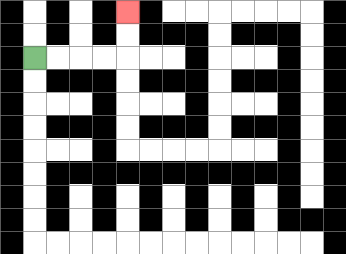{'start': '[1, 2]', 'end': '[5, 0]', 'path_directions': 'R,R,R,R,U,U', 'path_coordinates': '[[1, 2], [2, 2], [3, 2], [4, 2], [5, 2], [5, 1], [5, 0]]'}